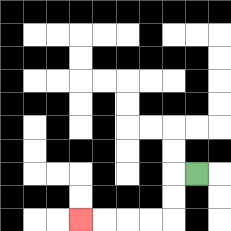{'start': '[8, 7]', 'end': '[3, 9]', 'path_directions': 'L,D,D,L,L,L,L', 'path_coordinates': '[[8, 7], [7, 7], [7, 8], [7, 9], [6, 9], [5, 9], [4, 9], [3, 9]]'}